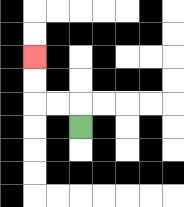{'start': '[3, 5]', 'end': '[1, 2]', 'path_directions': 'U,L,L,U,U', 'path_coordinates': '[[3, 5], [3, 4], [2, 4], [1, 4], [1, 3], [1, 2]]'}